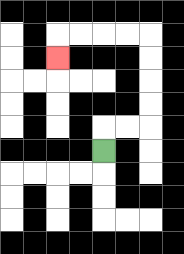{'start': '[4, 6]', 'end': '[2, 2]', 'path_directions': 'U,R,R,U,U,U,U,L,L,L,L,D', 'path_coordinates': '[[4, 6], [4, 5], [5, 5], [6, 5], [6, 4], [6, 3], [6, 2], [6, 1], [5, 1], [4, 1], [3, 1], [2, 1], [2, 2]]'}